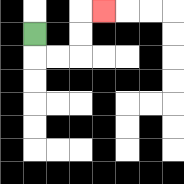{'start': '[1, 1]', 'end': '[4, 0]', 'path_directions': 'D,R,R,U,U,R', 'path_coordinates': '[[1, 1], [1, 2], [2, 2], [3, 2], [3, 1], [3, 0], [4, 0]]'}